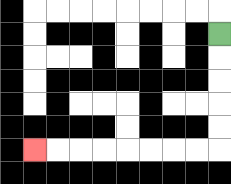{'start': '[9, 1]', 'end': '[1, 6]', 'path_directions': 'D,D,D,D,D,L,L,L,L,L,L,L,L', 'path_coordinates': '[[9, 1], [9, 2], [9, 3], [9, 4], [9, 5], [9, 6], [8, 6], [7, 6], [6, 6], [5, 6], [4, 6], [3, 6], [2, 6], [1, 6]]'}